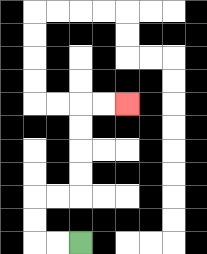{'start': '[3, 10]', 'end': '[5, 4]', 'path_directions': 'L,L,U,U,R,R,U,U,U,U,R,R', 'path_coordinates': '[[3, 10], [2, 10], [1, 10], [1, 9], [1, 8], [2, 8], [3, 8], [3, 7], [3, 6], [3, 5], [3, 4], [4, 4], [5, 4]]'}